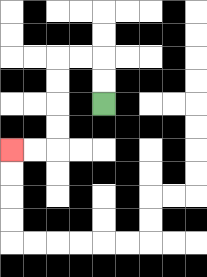{'start': '[4, 4]', 'end': '[0, 6]', 'path_directions': 'U,U,L,L,D,D,D,D,L,L', 'path_coordinates': '[[4, 4], [4, 3], [4, 2], [3, 2], [2, 2], [2, 3], [2, 4], [2, 5], [2, 6], [1, 6], [0, 6]]'}